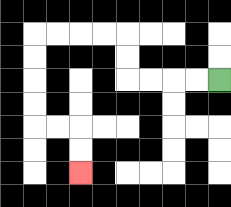{'start': '[9, 3]', 'end': '[3, 7]', 'path_directions': 'L,L,L,L,U,U,L,L,L,L,D,D,D,D,R,R,D,D', 'path_coordinates': '[[9, 3], [8, 3], [7, 3], [6, 3], [5, 3], [5, 2], [5, 1], [4, 1], [3, 1], [2, 1], [1, 1], [1, 2], [1, 3], [1, 4], [1, 5], [2, 5], [3, 5], [3, 6], [3, 7]]'}